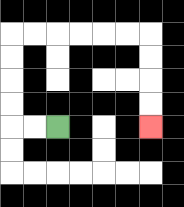{'start': '[2, 5]', 'end': '[6, 5]', 'path_directions': 'L,L,U,U,U,U,R,R,R,R,R,R,D,D,D,D', 'path_coordinates': '[[2, 5], [1, 5], [0, 5], [0, 4], [0, 3], [0, 2], [0, 1], [1, 1], [2, 1], [3, 1], [4, 1], [5, 1], [6, 1], [6, 2], [6, 3], [6, 4], [6, 5]]'}